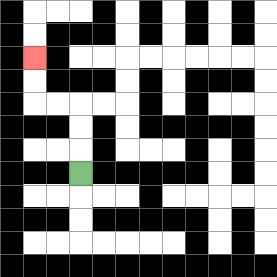{'start': '[3, 7]', 'end': '[1, 2]', 'path_directions': 'U,U,U,L,L,U,U', 'path_coordinates': '[[3, 7], [3, 6], [3, 5], [3, 4], [2, 4], [1, 4], [1, 3], [1, 2]]'}